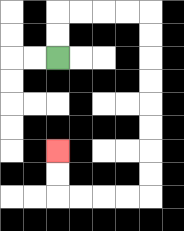{'start': '[2, 2]', 'end': '[2, 6]', 'path_directions': 'U,U,R,R,R,R,D,D,D,D,D,D,D,D,L,L,L,L,U,U', 'path_coordinates': '[[2, 2], [2, 1], [2, 0], [3, 0], [4, 0], [5, 0], [6, 0], [6, 1], [6, 2], [6, 3], [6, 4], [6, 5], [6, 6], [6, 7], [6, 8], [5, 8], [4, 8], [3, 8], [2, 8], [2, 7], [2, 6]]'}